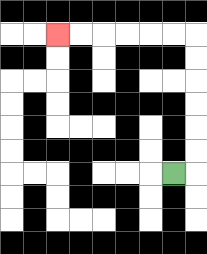{'start': '[7, 7]', 'end': '[2, 1]', 'path_directions': 'R,U,U,U,U,U,U,L,L,L,L,L,L', 'path_coordinates': '[[7, 7], [8, 7], [8, 6], [8, 5], [8, 4], [8, 3], [8, 2], [8, 1], [7, 1], [6, 1], [5, 1], [4, 1], [3, 1], [2, 1]]'}